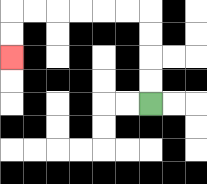{'start': '[6, 4]', 'end': '[0, 2]', 'path_directions': 'U,U,U,U,L,L,L,L,L,L,D,D', 'path_coordinates': '[[6, 4], [6, 3], [6, 2], [6, 1], [6, 0], [5, 0], [4, 0], [3, 0], [2, 0], [1, 0], [0, 0], [0, 1], [0, 2]]'}